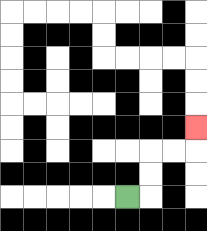{'start': '[5, 8]', 'end': '[8, 5]', 'path_directions': 'R,U,U,R,R,U', 'path_coordinates': '[[5, 8], [6, 8], [6, 7], [6, 6], [7, 6], [8, 6], [8, 5]]'}